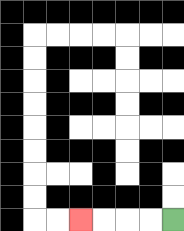{'start': '[7, 9]', 'end': '[3, 9]', 'path_directions': 'L,L,L,L', 'path_coordinates': '[[7, 9], [6, 9], [5, 9], [4, 9], [3, 9]]'}